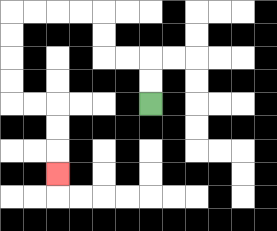{'start': '[6, 4]', 'end': '[2, 7]', 'path_directions': 'U,U,L,L,U,U,L,L,L,L,D,D,D,D,R,R,D,D,D', 'path_coordinates': '[[6, 4], [6, 3], [6, 2], [5, 2], [4, 2], [4, 1], [4, 0], [3, 0], [2, 0], [1, 0], [0, 0], [0, 1], [0, 2], [0, 3], [0, 4], [1, 4], [2, 4], [2, 5], [2, 6], [2, 7]]'}